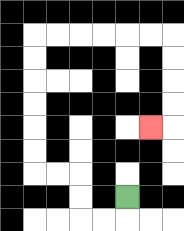{'start': '[5, 8]', 'end': '[6, 5]', 'path_directions': 'D,L,L,U,U,L,L,U,U,U,U,U,U,R,R,R,R,R,R,D,D,D,D,L', 'path_coordinates': '[[5, 8], [5, 9], [4, 9], [3, 9], [3, 8], [3, 7], [2, 7], [1, 7], [1, 6], [1, 5], [1, 4], [1, 3], [1, 2], [1, 1], [2, 1], [3, 1], [4, 1], [5, 1], [6, 1], [7, 1], [7, 2], [7, 3], [7, 4], [7, 5], [6, 5]]'}